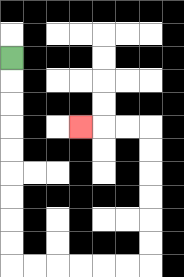{'start': '[0, 2]', 'end': '[3, 5]', 'path_directions': 'D,D,D,D,D,D,D,D,D,R,R,R,R,R,R,U,U,U,U,U,U,L,L,L', 'path_coordinates': '[[0, 2], [0, 3], [0, 4], [0, 5], [0, 6], [0, 7], [0, 8], [0, 9], [0, 10], [0, 11], [1, 11], [2, 11], [3, 11], [4, 11], [5, 11], [6, 11], [6, 10], [6, 9], [6, 8], [6, 7], [6, 6], [6, 5], [5, 5], [4, 5], [3, 5]]'}